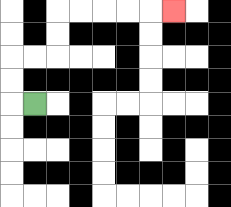{'start': '[1, 4]', 'end': '[7, 0]', 'path_directions': 'L,U,U,R,R,U,U,R,R,R,R,R', 'path_coordinates': '[[1, 4], [0, 4], [0, 3], [0, 2], [1, 2], [2, 2], [2, 1], [2, 0], [3, 0], [4, 0], [5, 0], [6, 0], [7, 0]]'}